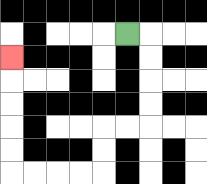{'start': '[5, 1]', 'end': '[0, 2]', 'path_directions': 'R,D,D,D,D,L,L,D,D,L,L,L,L,U,U,U,U,U', 'path_coordinates': '[[5, 1], [6, 1], [6, 2], [6, 3], [6, 4], [6, 5], [5, 5], [4, 5], [4, 6], [4, 7], [3, 7], [2, 7], [1, 7], [0, 7], [0, 6], [0, 5], [0, 4], [0, 3], [0, 2]]'}